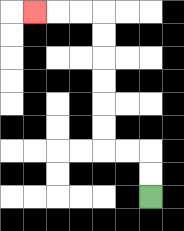{'start': '[6, 8]', 'end': '[1, 0]', 'path_directions': 'U,U,L,L,U,U,U,U,U,U,L,L,L', 'path_coordinates': '[[6, 8], [6, 7], [6, 6], [5, 6], [4, 6], [4, 5], [4, 4], [4, 3], [4, 2], [4, 1], [4, 0], [3, 0], [2, 0], [1, 0]]'}